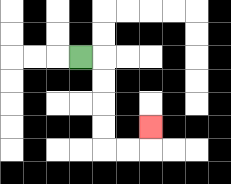{'start': '[3, 2]', 'end': '[6, 5]', 'path_directions': 'R,D,D,D,D,R,R,U', 'path_coordinates': '[[3, 2], [4, 2], [4, 3], [4, 4], [4, 5], [4, 6], [5, 6], [6, 6], [6, 5]]'}